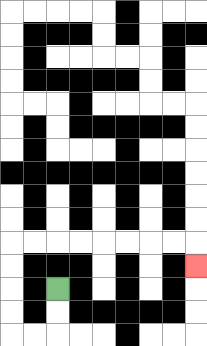{'start': '[2, 12]', 'end': '[8, 11]', 'path_directions': 'D,D,L,L,U,U,U,U,R,R,R,R,R,R,R,R,D', 'path_coordinates': '[[2, 12], [2, 13], [2, 14], [1, 14], [0, 14], [0, 13], [0, 12], [0, 11], [0, 10], [1, 10], [2, 10], [3, 10], [4, 10], [5, 10], [6, 10], [7, 10], [8, 10], [8, 11]]'}